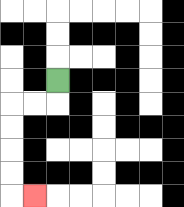{'start': '[2, 3]', 'end': '[1, 8]', 'path_directions': 'D,L,L,D,D,D,D,R', 'path_coordinates': '[[2, 3], [2, 4], [1, 4], [0, 4], [0, 5], [0, 6], [0, 7], [0, 8], [1, 8]]'}